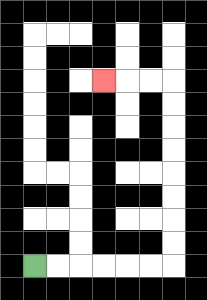{'start': '[1, 11]', 'end': '[4, 3]', 'path_directions': 'R,R,R,R,R,R,U,U,U,U,U,U,U,U,L,L,L', 'path_coordinates': '[[1, 11], [2, 11], [3, 11], [4, 11], [5, 11], [6, 11], [7, 11], [7, 10], [7, 9], [7, 8], [7, 7], [7, 6], [7, 5], [7, 4], [7, 3], [6, 3], [5, 3], [4, 3]]'}